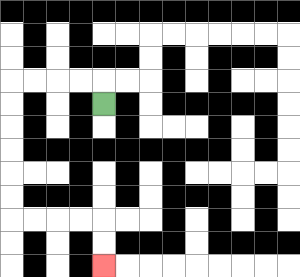{'start': '[4, 4]', 'end': '[4, 11]', 'path_directions': 'U,L,L,L,L,D,D,D,D,D,D,R,R,R,R,D,D', 'path_coordinates': '[[4, 4], [4, 3], [3, 3], [2, 3], [1, 3], [0, 3], [0, 4], [0, 5], [0, 6], [0, 7], [0, 8], [0, 9], [1, 9], [2, 9], [3, 9], [4, 9], [4, 10], [4, 11]]'}